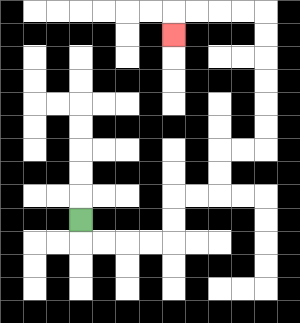{'start': '[3, 9]', 'end': '[7, 1]', 'path_directions': 'D,R,R,R,R,U,U,R,R,U,U,R,R,U,U,U,U,U,U,L,L,L,L,D', 'path_coordinates': '[[3, 9], [3, 10], [4, 10], [5, 10], [6, 10], [7, 10], [7, 9], [7, 8], [8, 8], [9, 8], [9, 7], [9, 6], [10, 6], [11, 6], [11, 5], [11, 4], [11, 3], [11, 2], [11, 1], [11, 0], [10, 0], [9, 0], [8, 0], [7, 0], [7, 1]]'}